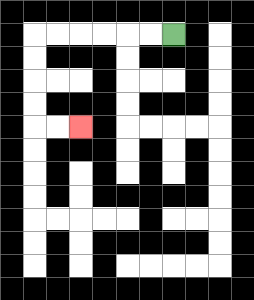{'start': '[7, 1]', 'end': '[3, 5]', 'path_directions': 'L,L,L,L,L,L,D,D,D,D,R,R', 'path_coordinates': '[[7, 1], [6, 1], [5, 1], [4, 1], [3, 1], [2, 1], [1, 1], [1, 2], [1, 3], [1, 4], [1, 5], [2, 5], [3, 5]]'}